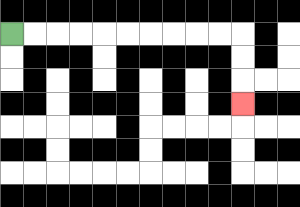{'start': '[0, 1]', 'end': '[10, 4]', 'path_directions': 'R,R,R,R,R,R,R,R,R,R,D,D,D', 'path_coordinates': '[[0, 1], [1, 1], [2, 1], [3, 1], [4, 1], [5, 1], [6, 1], [7, 1], [8, 1], [9, 1], [10, 1], [10, 2], [10, 3], [10, 4]]'}